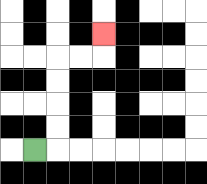{'start': '[1, 6]', 'end': '[4, 1]', 'path_directions': 'R,U,U,U,U,R,R,U', 'path_coordinates': '[[1, 6], [2, 6], [2, 5], [2, 4], [2, 3], [2, 2], [3, 2], [4, 2], [4, 1]]'}